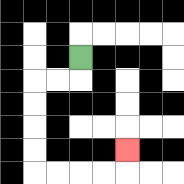{'start': '[3, 2]', 'end': '[5, 6]', 'path_directions': 'D,L,L,D,D,D,D,R,R,R,R,U', 'path_coordinates': '[[3, 2], [3, 3], [2, 3], [1, 3], [1, 4], [1, 5], [1, 6], [1, 7], [2, 7], [3, 7], [4, 7], [5, 7], [5, 6]]'}